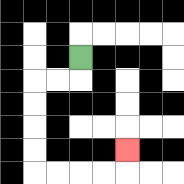{'start': '[3, 2]', 'end': '[5, 6]', 'path_directions': 'D,L,L,D,D,D,D,R,R,R,R,U', 'path_coordinates': '[[3, 2], [3, 3], [2, 3], [1, 3], [1, 4], [1, 5], [1, 6], [1, 7], [2, 7], [3, 7], [4, 7], [5, 7], [5, 6]]'}